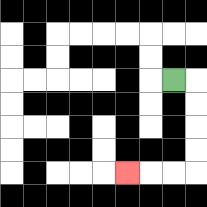{'start': '[7, 3]', 'end': '[5, 7]', 'path_directions': 'R,D,D,D,D,L,L,L', 'path_coordinates': '[[7, 3], [8, 3], [8, 4], [8, 5], [8, 6], [8, 7], [7, 7], [6, 7], [5, 7]]'}